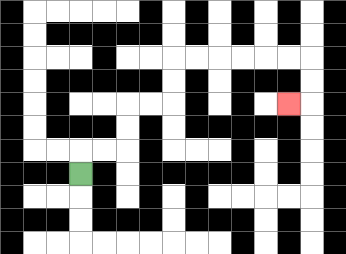{'start': '[3, 7]', 'end': '[12, 4]', 'path_directions': 'U,R,R,U,U,R,R,U,U,R,R,R,R,R,R,D,D,L', 'path_coordinates': '[[3, 7], [3, 6], [4, 6], [5, 6], [5, 5], [5, 4], [6, 4], [7, 4], [7, 3], [7, 2], [8, 2], [9, 2], [10, 2], [11, 2], [12, 2], [13, 2], [13, 3], [13, 4], [12, 4]]'}